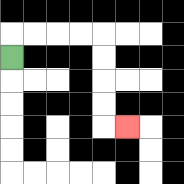{'start': '[0, 2]', 'end': '[5, 5]', 'path_directions': 'U,R,R,R,R,D,D,D,D,R', 'path_coordinates': '[[0, 2], [0, 1], [1, 1], [2, 1], [3, 1], [4, 1], [4, 2], [4, 3], [4, 4], [4, 5], [5, 5]]'}